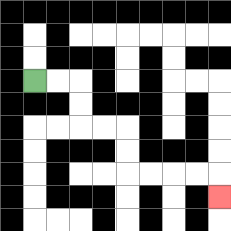{'start': '[1, 3]', 'end': '[9, 8]', 'path_directions': 'R,R,D,D,R,R,D,D,R,R,R,R,D', 'path_coordinates': '[[1, 3], [2, 3], [3, 3], [3, 4], [3, 5], [4, 5], [5, 5], [5, 6], [5, 7], [6, 7], [7, 7], [8, 7], [9, 7], [9, 8]]'}